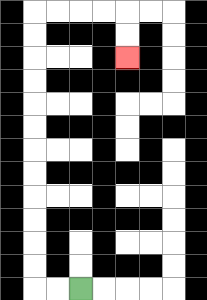{'start': '[3, 12]', 'end': '[5, 2]', 'path_directions': 'L,L,U,U,U,U,U,U,U,U,U,U,U,U,R,R,R,R,D,D', 'path_coordinates': '[[3, 12], [2, 12], [1, 12], [1, 11], [1, 10], [1, 9], [1, 8], [1, 7], [1, 6], [1, 5], [1, 4], [1, 3], [1, 2], [1, 1], [1, 0], [2, 0], [3, 0], [4, 0], [5, 0], [5, 1], [5, 2]]'}